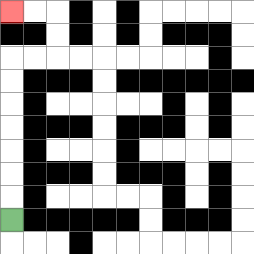{'start': '[0, 9]', 'end': '[0, 0]', 'path_directions': 'U,U,U,U,U,U,U,R,R,U,U,L,L', 'path_coordinates': '[[0, 9], [0, 8], [0, 7], [0, 6], [0, 5], [0, 4], [0, 3], [0, 2], [1, 2], [2, 2], [2, 1], [2, 0], [1, 0], [0, 0]]'}